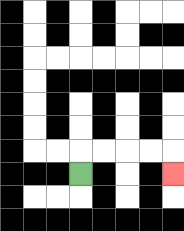{'start': '[3, 7]', 'end': '[7, 7]', 'path_directions': 'U,R,R,R,R,D', 'path_coordinates': '[[3, 7], [3, 6], [4, 6], [5, 6], [6, 6], [7, 6], [7, 7]]'}